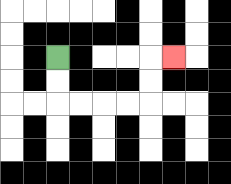{'start': '[2, 2]', 'end': '[7, 2]', 'path_directions': 'D,D,R,R,R,R,U,U,R', 'path_coordinates': '[[2, 2], [2, 3], [2, 4], [3, 4], [4, 4], [5, 4], [6, 4], [6, 3], [6, 2], [7, 2]]'}